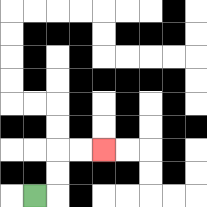{'start': '[1, 8]', 'end': '[4, 6]', 'path_directions': 'R,U,U,R,R', 'path_coordinates': '[[1, 8], [2, 8], [2, 7], [2, 6], [3, 6], [4, 6]]'}